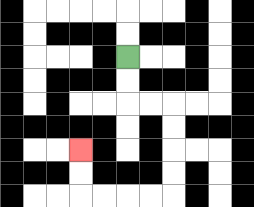{'start': '[5, 2]', 'end': '[3, 6]', 'path_directions': 'D,D,R,R,D,D,D,D,L,L,L,L,U,U', 'path_coordinates': '[[5, 2], [5, 3], [5, 4], [6, 4], [7, 4], [7, 5], [7, 6], [7, 7], [7, 8], [6, 8], [5, 8], [4, 8], [3, 8], [3, 7], [3, 6]]'}